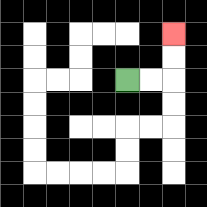{'start': '[5, 3]', 'end': '[7, 1]', 'path_directions': 'R,R,U,U', 'path_coordinates': '[[5, 3], [6, 3], [7, 3], [7, 2], [7, 1]]'}